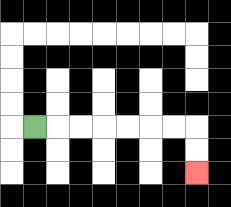{'start': '[1, 5]', 'end': '[8, 7]', 'path_directions': 'R,R,R,R,R,R,R,D,D', 'path_coordinates': '[[1, 5], [2, 5], [3, 5], [4, 5], [5, 5], [6, 5], [7, 5], [8, 5], [8, 6], [8, 7]]'}